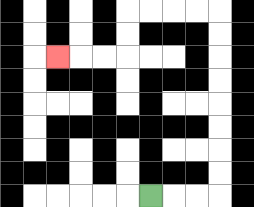{'start': '[6, 8]', 'end': '[2, 2]', 'path_directions': 'R,R,R,U,U,U,U,U,U,U,U,L,L,L,L,D,D,L,L,L', 'path_coordinates': '[[6, 8], [7, 8], [8, 8], [9, 8], [9, 7], [9, 6], [9, 5], [9, 4], [9, 3], [9, 2], [9, 1], [9, 0], [8, 0], [7, 0], [6, 0], [5, 0], [5, 1], [5, 2], [4, 2], [3, 2], [2, 2]]'}